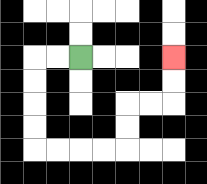{'start': '[3, 2]', 'end': '[7, 2]', 'path_directions': 'L,L,D,D,D,D,R,R,R,R,U,U,R,R,U,U', 'path_coordinates': '[[3, 2], [2, 2], [1, 2], [1, 3], [1, 4], [1, 5], [1, 6], [2, 6], [3, 6], [4, 6], [5, 6], [5, 5], [5, 4], [6, 4], [7, 4], [7, 3], [7, 2]]'}